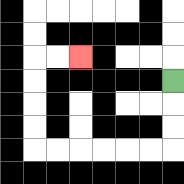{'start': '[7, 3]', 'end': '[3, 2]', 'path_directions': 'D,D,D,L,L,L,L,L,L,U,U,U,U,R,R', 'path_coordinates': '[[7, 3], [7, 4], [7, 5], [7, 6], [6, 6], [5, 6], [4, 6], [3, 6], [2, 6], [1, 6], [1, 5], [1, 4], [1, 3], [1, 2], [2, 2], [3, 2]]'}